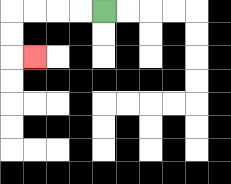{'start': '[4, 0]', 'end': '[1, 2]', 'path_directions': 'L,L,L,L,D,D,R', 'path_coordinates': '[[4, 0], [3, 0], [2, 0], [1, 0], [0, 0], [0, 1], [0, 2], [1, 2]]'}